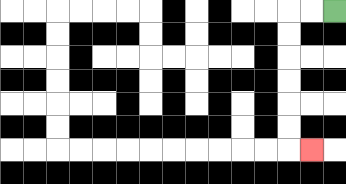{'start': '[14, 0]', 'end': '[13, 6]', 'path_directions': 'L,L,D,D,D,D,D,D,R', 'path_coordinates': '[[14, 0], [13, 0], [12, 0], [12, 1], [12, 2], [12, 3], [12, 4], [12, 5], [12, 6], [13, 6]]'}